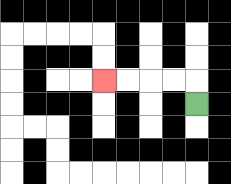{'start': '[8, 4]', 'end': '[4, 3]', 'path_directions': 'U,L,L,L,L', 'path_coordinates': '[[8, 4], [8, 3], [7, 3], [6, 3], [5, 3], [4, 3]]'}